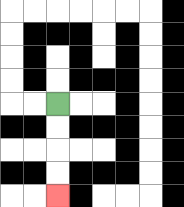{'start': '[2, 4]', 'end': '[2, 8]', 'path_directions': 'D,D,D,D', 'path_coordinates': '[[2, 4], [2, 5], [2, 6], [2, 7], [2, 8]]'}